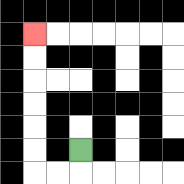{'start': '[3, 6]', 'end': '[1, 1]', 'path_directions': 'D,L,L,U,U,U,U,U,U', 'path_coordinates': '[[3, 6], [3, 7], [2, 7], [1, 7], [1, 6], [1, 5], [1, 4], [1, 3], [1, 2], [1, 1]]'}